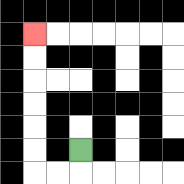{'start': '[3, 6]', 'end': '[1, 1]', 'path_directions': 'D,L,L,U,U,U,U,U,U', 'path_coordinates': '[[3, 6], [3, 7], [2, 7], [1, 7], [1, 6], [1, 5], [1, 4], [1, 3], [1, 2], [1, 1]]'}